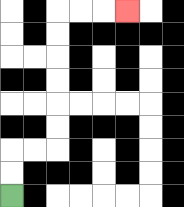{'start': '[0, 8]', 'end': '[5, 0]', 'path_directions': 'U,U,R,R,U,U,U,U,U,U,R,R,R', 'path_coordinates': '[[0, 8], [0, 7], [0, 6], [1, 6], [2, 6], [2, 5], [2, 4], [2, 3], [2, 2], [2, 1], [2, 0], [3, 0], [4, 0], [5, 0]]'}